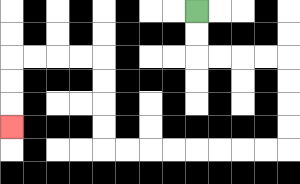{'start': '[8, 0]', 'end': '[0, 5]', 'path_directions': 'D,D,R,R,R,R,D,D,D,D,L,L,L,L,L,L,L,L,U,U,U,U,L,L,L,L,D,D,D', 'path_coordinates': '[[8, 0], [8, 1], [8, 2], [9, 2], [10, 2], [11, 2], [12, 2], [12, 3], [12, 4], [12, 5], [12, 6], [11, 6], [10, 6], [9, 6], [8, 6], [7, 6], [6, 6], [5, 6], [4, 6], [4, 5], [4, 4], [4, 3], [4, 2], [3, 2], [2, 2], [1, 2], [0, 2], [0, 3], [0, 4], [0, 5]]'}